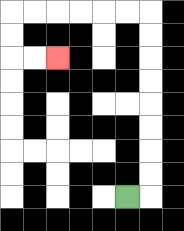{'start': '[5, 8]', 'end': '[2, 2]', 'path_directions': 'R,U,U,U,U,U,U,U,U,L,L,L,L,L,L,D,D,R,R', 'path_coordinates': '[[5, 8], [6, 8], [6, 7], [6, 6], [6, 5], [6, 4], [6, 3], [6, 2], [6, 1], [6, 0], [5, 0], [4, 0], [3, 0], [2, 0], [1, 0], [0, 0], [0, 1], [0, 2], [1, 2], [2, 2]]'}